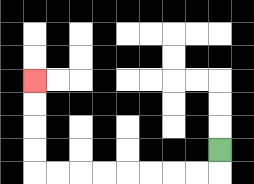{'start': '[9, 6]', 'end': '[1, 3]', 'path_directions': 'D,L,L,L,L,L,L,L,L,U,U,U,U', 'path_coordinates': '[[9, 6], [9, 7], [8, 7], [7, 7], [6, 7], [5, 7], [4, 7], [3, 7], [2, 7], [1, 7], [1, 6], [1, 5], [1, 4], [1, 3]]'}